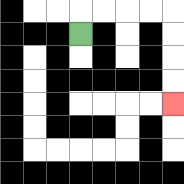{'start': '[3, 1]', 'end': '[7, 4]', 'path_directions': 'U,R,R,R,R,D,D,D,D', 'path_coordinates': '[[3, 1], [3, 0], [4, 0], [5, 0], [6, 0], [7, 0], [7, 1], [7, 2], [7, 3], [7, 4]]'}